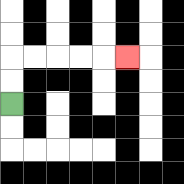{'start': '[0, 4]', 'end': '[5, 2]', 'path_directions': 'U,U,R,R,R,R,R', 'path_coordinates': '[[0, 4], [0, 3], [0, 2], [1, 2], [2, 2], [3, 2], [4, 2], [5, 2]]'}